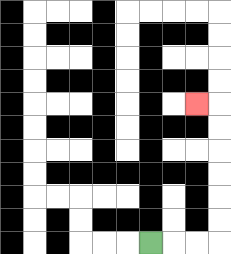{'start': '[6, 10]', 'end': '[8, 4]', 'path_directions': 'R,R,R,U,U,U,U,U,U,L', 'path_coordinates': '[[6, 10], [7, 10], [8, 10], [9, 10], [9, 9], [9, 8], [9, 7], [9, 6], [9, 5], [9, 4], [8, 4]]'}